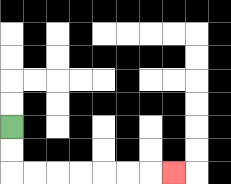{'start': '[0, 5]', 'end': '[7, 7]', 'path_directions': 'D,D,R,R,R,R,R,R,R', 'path_coordinates': '[[0, 5], [0, 6], [0, 7], [1, 7], [2, 7], [3, 7], [4, 7], [5, 7], [6, 7], [7, 7]]'}